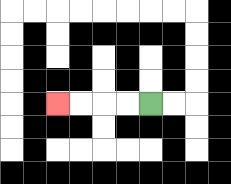{'start': '[6, 4]', 'end': '[2, 4]', 'path_directions': 'L,L,L,L', 'path_coordinates': '[[6, 4], [5, 4], [4, 4], [3, 4], [2, 4]]'}